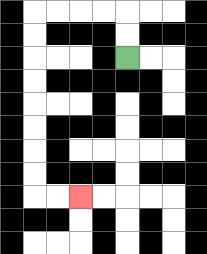{'start': '[5, 2]', 'end': '[3, 8]', 'path_directions': 'U,U,L,L,L,L,D,D,D,D,D,D,D,D,R,R', 'path_coordinates': '[[5, 2], [5, 1], [5, 0], [4, 0], [3, 0], [2, 0], [1, 0], [1, 1], [1, 2], [1, 3], [1, 4], [1, 5], [1, 6], [1, 7], [1, 8], [2, 8], [3, 8]]'}